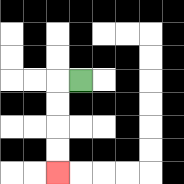{'start': '[3, 3]', 'end': '[2, 7]', 'path_directions': 'L,D,D,D,D', 'path_coordinates': '[[3, 3], [2, 3], [2, 4], [2, 5], [2, 6], [2, 7]]'}